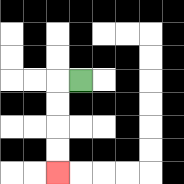{'start': '[3, 3]', 'end': '[2, 7]', 'path_directions': 'L,D,D,D,D', 'path_coordinates': '[[3, 3], [2, 3], [2, 4], [2, 5], [2, 6], [2, 7]]'}